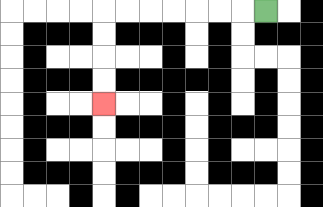{'start': '[11, 0]', 'end': '[4, 4]', 'path_directions': 'L,L,L,L,L,L,L,D,D,D,D', 'path_coordinates': '[[11, 0], [10, 0], [9, 0], [8, 0], [7, 0], [6, 0], [5, 0], [4, 0], [4, 1], [4, 2], [4, 3], [4, 4]]'}